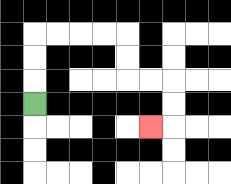{'start': '[1, 4]', 'end': '[6, 5]', 'path_directions': 'U,U,U,R,R,R,R,D,D,R,R,D,D,L', 'path_coordinates': '[[1, 4], [1, 3], [1, 2], [1, 1], [2, 1], [3, 1], [4, 1], [5, 1], [5, 2], [5, 3], [6, 3], [7, 3], [7, 4], [7, 5], [6, 5]]'}